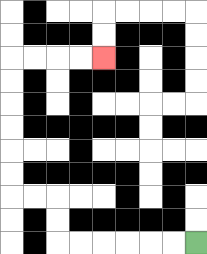{'start': '[8, 10]', 'end': '[4, 2]', 'path_directions': 'L,L,L,L,L,L,U,U,L,L,U,U,U,U,U,U,R,R,R,R', 'path_coordinates': '[[8, 10], [7, 10], [6, 10], [5, 10], [4, 10], [3, 10], [2, 10], [2, 9], [2, 8], [1, 8], [0, 8], [0, 7], [0, 6], [0, 5], [0, 4], [0, 3], [0, 2], [1, 2], [2, 2], [3, 2], [4, 2]]'}